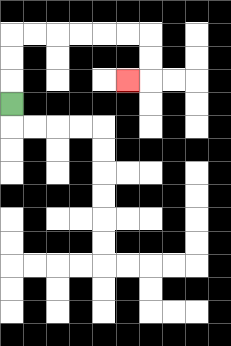{'start': '[0, 4]', 'end': '[5, 3]', 'path_directions': 'U,U,U,R,R,R,R,R,R,D,D,L', 'path_coordinates': '[[0, 4], [0, 3], [0, 2], [0, 1], [1, 1], [2, 1], [3, 1], [4, 1], [5, 1], [6, 1], [6, 2], [6, 3], [5, 3]]'}